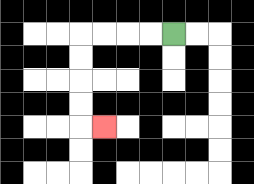{'start': '[7, 1]', 'end': '[4, 5]', 'path_directions': 'L,L,L,L,D,D,D,D,R', 'path_coordinates': '[[7, 1], [6, 1], [5, 1], [4, 1], [3, 1], [3, 2], [3, 3], [3, 4], [3, 5], [4, 5]]'}